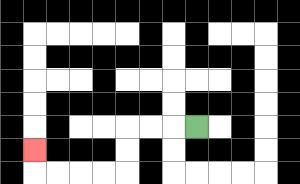{'start': '[8, 5]', 'end': '[1, 6]', 'path_directions': 'L,L,L,D,D,L,L,L,L,U', 'path_coordinates': '[[8, 5], [7, 5], [6, 5], [5, 5], [5, 6], [5, 7], [4, 7], [3, 7], [2, 7], [1, 7], [1, 6]]'}